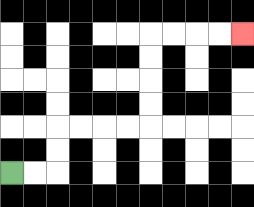{'start': '[0, 7]', 'end': '[10, 1]', 'path_directions': 'R,R,U,U,R,R,R,R,U,U,U,U,R,R,R,R', 'path_coordinates': '[[0, 7], [1, 7], [2, 7], [2, 6], [2, 5], [3, 5], [4, 5], [5, 5], [6, 5], [6, 4], [6, 3], [6, 2], [6, 1], [7, 1], [8, 1], [9, 1], [10, 1]]'}